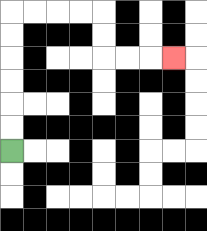{'start': '[0, 6]', 'end': '[7, 2]', 'path_directions': 'U,U,U,U,U,U,R,R,R,R,D,D,R,R,R', 'path_coordinates': '[[0, 6], [0, 5], [0, 4], [0, 3], [0, 2], [0, 1], [0, 0], [1, 0], [2, 0], [3, 0], [4, 0], [4, 1], [4, 2], [5, 2], [6, 2], [7, 2]]'}